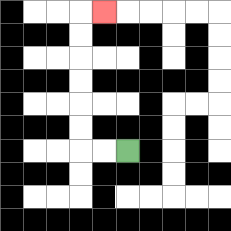{'start': '[5, 6]', 'end': '[4, 0]', 'path_directions': 'L,L,U,U,U,U,U,U,R', 'path_coordinates': '[[5, 6], [4, 6], [3, 6], [3, 5], [3, 4], [3, 3], [3, 2], [3, 1], [3, 0], [4, 0]]'}